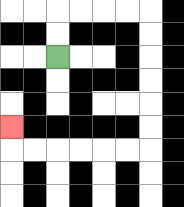{'start': '[2, 2]', 'end': '[0, 5]', 'path_directions': 'U,U,R,R,R,R,D,D,D,D,D,D,L,L,L,L,L,L,U', 'path_coordinates': '[[2, 2], [2, 1], [2, 0], [3, 0], [4, 0], [5, 0], [6, 0], [6, 1], [6, 2], [6, 3], [6, 4], [6, 5], [6, 6], [5, 6], [4, 6], [3, 6], [2, 6], [1, 6], [0, 6], [0, 5]]'}